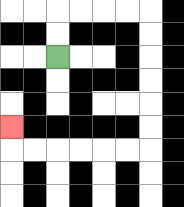{'start': '[2, 2]', 'end': '[0, 5]', 'path_directions': 'U,U,R,R,R,R,D,D,D,D,D,D,L,L,L,L,L,L,U', 'path_coordinates': '[[2, 2], [2, 1], [2, 0], [3, 0], [4, 0], [5, 0], [6, 0], [6, 1], [6, 2], [6, 3], [6, 4], [6, 5], [6, 6], [5, 6], [4, 6], [3, 6], [2, 6], [1, 6], [0, 6], [0, 5]]'}